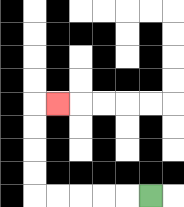{'start': '[6, 8]', 'end': '[2, 4]', 'path_directions': 'L,L,L,L,L,U,U,U,U,R', 'path_coordinates': '[[6, 8], [5, 8], [4, 8], [3, 8], [2, 8], [1, 8], [1, 7], [1, 6], [1, 5], [1, 4], [2, 4]]'}